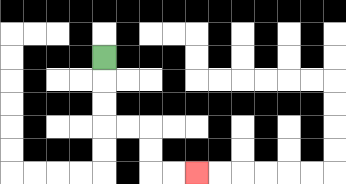{'start': '[4, 2]', 'end': '[8, 7]', 'path_directions': 'D,D,D,R,R,D,D,R,R', 'path_coordinates': '[[4, 2], [4, 3], [4, 4], [4, 5], [5, 5], [6, 5], [6, 6], [6, 7], [7, 7], [8, 7]]'}